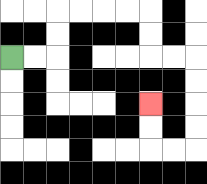{'start': '[0, 2]', 'end': '[6, 4]', 'path_directions': 'R,R,U,U,R,R,R,R,D,D,R,R,D,D,D,D,L,L,U,U', 'path_coordinates': '[[0, 2], [1, 2], [2, 2], [2, 1], [2, 0], [3, 0], [4, 0], [5, 0], [6, 0], [6, 1], [6, 2], [7, 2], [8, 2], [8, 3], [8, 4], [8, 5], [8, 6], [7, 6], [6, 6], [6, 5], [6, 4]]'}